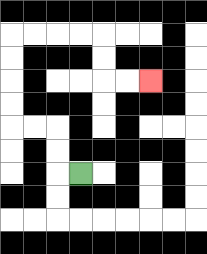{'start': '[3, 7]', 'end': '[6, 3]', 'path_directions': 'L,U,U,L,L,U,U,U,U,R,R,R,R,D,D,R,R', 'path_coordinates': '[[3, 7], [2, 7], [2, 6], [2, 5], [1, 5], [0, 5], [0, 4], [0, 3], [0, 2], [0, 1], [1, 1], [2, 1], [3, 1], [4, 1], [4, 2], [4, 3], [5, 3], [6, 3]]'}